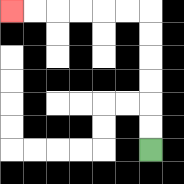{'start': '[6, 6]', 'end': '[0, 0]', 'path_directions': 'U,U,U,U,U,U,L,L,L,L,L,L', 'path_coordinates': '[[6, 6], [6, 5], [6, 4], [6, 3], [6, 2], [6, 1], [6, 0], [5, 0], [4, 0], [3, 0], [2, 0], [1, 0], [0, 0]]'}